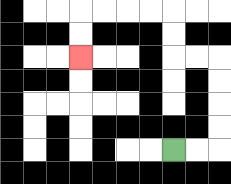{'start': '[7, 6]', 'end': '[3, 2]', 'path_directions': 'R,R,U,U,U,U,L,L,U,U,L,L,L,L,D,D', 'path_coordinates': '[[7, 6], [8, 6], [9, 6], [9, 5], [9, 4], [9, 3], [9, 2], [8, 2], [7, 2], [7, 1], [7, 0], [6, 0], [5, 0], [4, 0], [3, 0], [3, 1], [3, 2]]'}